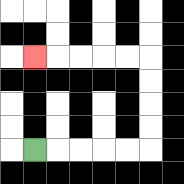{'start': '[1, 6]', 'end': '[1, 2]', 'path_directions': 'R,R,R,R,R,U,U,U,U,L,L,L,L,L', 'path_coordinates': '[[1, 6], [2, 6], [3, 6], [4, 6], [5, 6], [6, 6], [6, 5], [6, 4], [6, 3], [6, 2], [5, 2], [4, 2], [3, 2], [2, 2], [1, 2]]'}